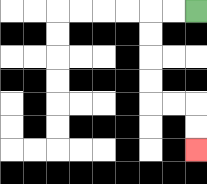{'start': '[8, 0]', 'end': '[8, 6]', 'path_directions': 'L,L,D,D,D,D,R,R,D,D', 'path_coordinates': '[[8, 0], [7, 0], [6, 0], [6, 1], [6, 2], [6, 3], [6, 4], [7, 4], [8, 4], [8, 5], [8, 6]]'}